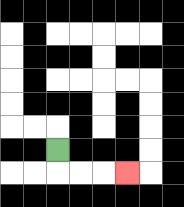{'start': '[2, 6]', 'end': '[5, 7]', 'path_directions': 'D,R,R,R', 'path_coordinates': '[[2, 6], [2, 7], [3, 7], [4, 7], [5, 7]]'}